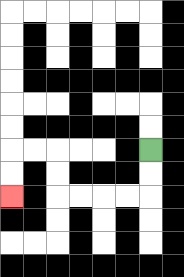{'start': '[6, 6]', 'end': '[0, 8]', 'path_directions': 'D,D,L,L,L,L,U,U,L,L,D,D', 'path_coordinates': '[[6, 6], [6, 7], [6, 8], [5, 8], [4, 8], [3, 8], [2, 8], [2, 7], [2, 6], [1, 6], [0, 6], [0, 7], [0, 8]]'}